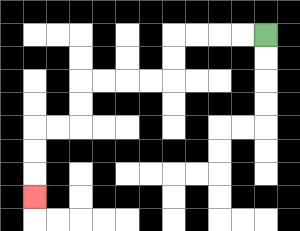{'start': '[11, 1]', 'end': '[1, 8]', 'path_directions': 'L,L,L,L,D,D,L,L,L,L,D,D,L,L,D,D,D', 'path_coordinates': '[[11, 1], [10, 1], [9, 1], [8, 1], [7, 1], [7, 2], [7, 3], [6, 3], [5, 3], [4, 3], [3, 3], [3, 4], [3, 5], [2, 5], [1, 5], [1, 6], [1, 7], [1, 8]]'}